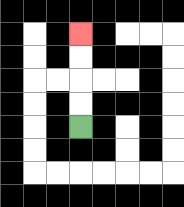{'start': '[3, 5]', 'end': '[3, 1]', 'path_directions': 'U,U,U,U', 'path_coordinates': '[[3, 5], [3, 4], [3, 3], [3, 2], [3, 1]]'}